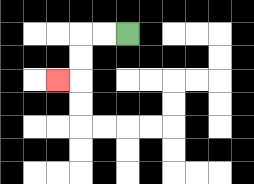{'start': '[5, 1]', 'end': '[2, 3]', 'path_directions': 'L,L,D,D,L', 'path_coordinates': '[[5, 1], [4, 1], [3, 1], [3, 2], [3, 3], [2, 3]]'}